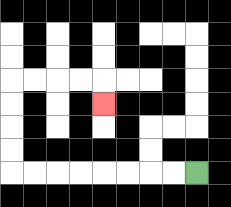{'start': '[8, 7]', 'end': '[4, 4]', 'path_directions': 'L,L,L,L,L,L,L,L,U,U,U,U,R,R,R,R,D', 'path_coordinates': '[[8, 7], [7, 7], [6, 7], [5, 7], [4, 7], [3, 7], [2, 7], [1, 7], [0, 7], [0, 6], [0, 5], [0, 4], [0, 3], [1, 3], [2, 3], [3, 3], [4, 3], [4, 4]]'}